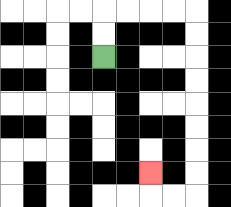{'start': '[4, 2]', 'end': '[6, 7]', 'path_directions': 'U,U,R,R,R,R,D,D,D,D,D,D,D,D,L,L,U', 'path_coordinates': '[[4, 2], [4, 1], [4, 0], [5, 0], [6, 0], [7, 0], [8, 0], [8, 1], [8, 2], [8, 3], [8, 4], [8, 5], [8, 6], [8, 7], [8, 8], [7, 8], [6, 8], [6, 7]]'}